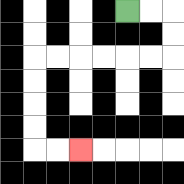{'start': '[5, 0]', 'end': '[3, 6]', 'path_directions': 'R,R,D,D,L,L,L,L,L,L,D,D,D,D,R,R', 'path_coordinates': '[[5, 0], [6, 0], [7, 0], [7, 1], [7, 2], [6, 2], [5, 2], [4, 2], [3, 2], [2, 2], [1, 2], [1, 3], [1, 4], [1, 5], [1, 6], [2, 6], [3, 6]]'}